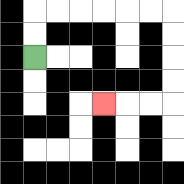{'start': '[1, 2]', 'end': '[4, 4]', 'path_directions': 'U,U,R,R,R,R,R,R,D,D,D,D,L,L,L', 'path_coordinates': '[[1, 2], [1, 1], [1, 0], [2, 0], [3, 0], [4, 0], [5, 0], [6, 0], [7, 0], [7, 1], [7, 2], [7, 3], [7, 4], [6, 4], [5, 4], [4, 4]]'}